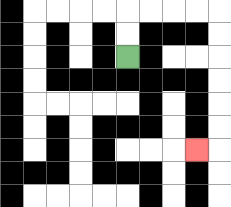{'start': '[5, 2]', 'end': '[8, 6]', 'path_directions': 'U,U,R,R,R,R,D,D,D,D,D,D,L', 'path_coordinates': '[[5, 2], [5, 1], [5, 0], [6, 0], [7, 0], [8, 0], [9, 0], [9, 1], [9, 2], [9, 3], [9, 4], [9, 5], [9, 6], [8, 6]]'}